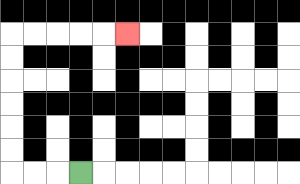{'start': '[3, 7]', 'end': '[5, 1]', 'path_directions': 'L,L,L,U,U,U,U,U,U,R,R,R,R,R', 'path_coordinates': '[[3, 7], [2, 7], [1, 7], [0, 7], [0, 6], [0, 5], [0, 4], [0, 3], [0, 2], [0, 1], [1, 1], [2, 1], [3, 1], [4, 1], [5, 1]]'}